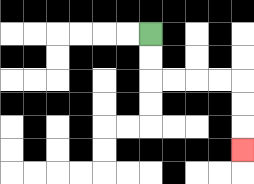{'start': '[6, 1]', 'end': '[10, 6]', 'path_directions': 'D,D,R,R,R,R,D,D,D', 'path_coordinates': '[[6, 1], [6, 2], [6, 3], [7, 3], [8, 3], [9, 3], [10, 3], [10, 4], [10, 5], [10, 6]]'}